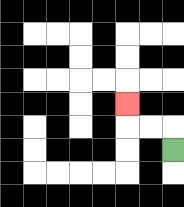{'start': '[7, 6]', 'end': '[5, 4]', 'path_directions': 'U,L,L,U', 'path_coordinates': '[[7, 6], [7, 5], [6, 5], [5, 5], [5, 4]]'}